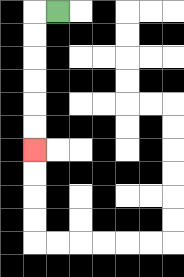{'start': '[2, 0]', 'end': '[1, 6]', 'path_directions': 'L,D,D,D,D,D,D', 'path_coordinates': '[[2, 0], [1, 0], [1, 1], [1, 2], [1, 3], [1, 4], [1, 5], [1, 6]]'}